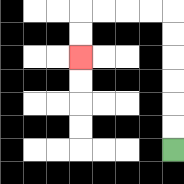{'start': '[7, 6]', 'end': '[3, 2]', 'path_directions': 'U,U,U,U,U,U,L,L,L,L,D,D', 'path_coordinates': '[[7, 6], [7, 5], [7, 4], [7, 3], [7, 2], [7, 1], [7, 0], [6, 0], [5, 0], [4, 0], [3, 0], [3, 1], [3, 2]]'}